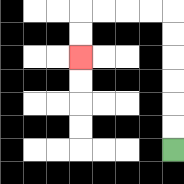{'start': '[7, 6]', 'end': '[3, 2]', 'path_directions': 'U,U,U,U,U,U,L,L,L,L,D,D', 'path_coordinates': '[[7, 6], [7, 5], [7, 4], [7, 3], [7, 2], [7, 1], [7, 0], [6, 0], [5, 0], [4, 0], [3, 0], [3, 1], [3, 2]]'}